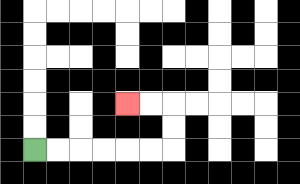{'start': '[1, 6]', 'end': '[5, 4]', 'path_directions': 'R,R,R,R,R,R,U,U,L,L', 'path_coordinates': '[[1, 6], [2, 6], [3, 6], [4, 6], [5, 6], [6, 6], [7, 6], [7, 5], [7, 4], [6, 4], [5, 4]]'}